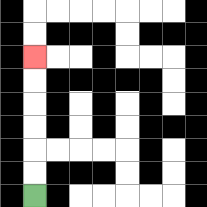{'start': '[1, 8]', 'end': '[1, 2]', 'path_directions': 'U,U,U,U,U,U', 'path_coordinates': '[[1, 8], [1, 7], [1, 6], [1, 5], [1, 4], [1, 3], [1, 2]]'}